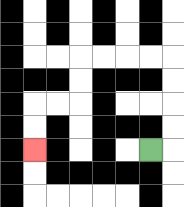{'start': '[6, 6]', 'end': '[1, 6]', 'path_directions': 'R,U,U,U,U,L,L,L,L,D,D,L,L,D,D', 'path_coordinates': '[[6, 6], [7, 6], [7, 5], [7, 4], [7, 3], [7, 2], [6, 2], [5, 2], [4, 2], [3, 2], [3, 3], [3, 4], [2, 4], [1, 4], [1, 5], [1, 6]]'}